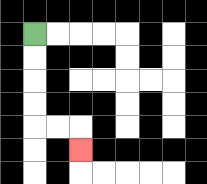{'start': '[1, 1]', 'end': '[3, 6]', 'path_directions': 'D,D,D,D,R,R,D', 'path_coordinates': '[[1, 1], [1, 2], [1, 3], [1, 4], [1, 5], [2, 5], [3, 5], [3, 6]]'}